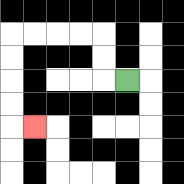{'start': '[5, 3]', 'end': '[1, 5]', 'path_directions': 'L,U,U,L,L,L,L,D,D,D,D,R', 'path_coordinates': '[[5, 3], [4, 3], [4, 2], [4, 1], [3, 1], [2, 1], [1, 1], [0, 1], [0, 2], [0, 3], [0, 4], [0, 5], [1, 5]]'}